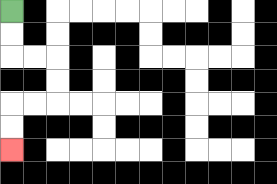{'start': '[0, 0]', 'end': '[0, 6]', 'path_directions': 'D,D,R,R,D,D,L,L,D,D', 'path_coordinates': '[[0, 0], [0, 1], [0, 2], [1, 2], [2, 2], [2, 3], [2, 4], [1, 4], [0, 4], [0, 5], [0, 6]]'}